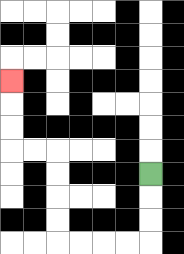{'start': '[6, 7]', 'end': '[0, 3]', 'path_directions': 'D,D,D,L,L,L,L,U,U,U,U,L,L,U,U,U', 'path_coordinates': '[[6, 7], [6, 8], [6, 9], [6, 10], [5, 10], [4, 10], [3, 10], [2, 10], [2, 9], [2, 8], [2, 7], [2, 6], [1, 6], [0, 6], [0, 5], [0, 4], [0, 3]]'}